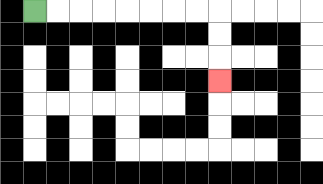{'start': '[1, 0]', 'end': '[9, 3]', 'path_directions': 'R,R,R,R,R,R,R,R,D,D,D', 'path_coordinates': '[[1, 0], [2, 0], [3, 0], [4, 0], [5, 0], [6, 0], [7, 0], [8, 0], [9, 0], [9, 1], [9, 2], [9, 3]]'}